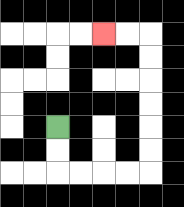{'start': '[2, 5]', 'end': '[4, 1]', 'path_directions': 'D,D,R,R,R,R,U,U,U,U,U,U,L,L', 'path_coordinates': '[[2, 5], [2, 6], [2, 7], [3, 7], [4, 7], [5, 7], [6, 7], [6, 6], [6, 5], [6, 4], [6, 3], [6, 2], [6, 1], [5, 1], [4, 1]]'}